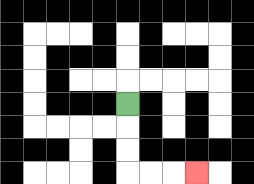{'start': '[5, 4]', 'end': '[8, 7]', 'path_directions': 'D,D,D,R,R,R', 'path_coordinates': '[[5, 4], [5, 5], [5, 6], [5, 7], [6, 7], [7, 7], [8, 7]]'}